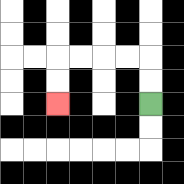{'start': '[6, 4]', 'end': '[2, 4]', 'path_directions': 'U,U,L,L,L,L,D,D', 'path_coordinates': '[[6, 4], [6, 3], [6, 2], [5, 2], [4, 2], [3, 2], [2, 2], [2, 3], [2, 4]]'}